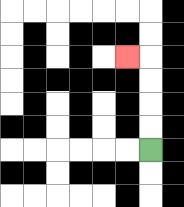{'start': '[6, 6]', 'end': '[5, 2]', 'path_directions': 'U,U,U,U,L', 'path_coordinates': '[[6, 6], [6, 5], [6, 4], [6, 3], [6, 2], [5, 2]]'}